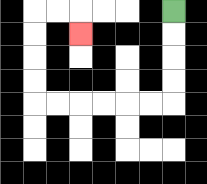{'start': '[7, 0]', 'end': '[3, 1]', 'path_directions': 'D,D,D,D,L,L,L,L,L,L,U,U,U,U,R,R,D', 'path_coordinates': '[[7, 0], [7, 1], [7, 2], [7, 3], [7, 4], [6, 4], [5, 4], [4, 4], [3, 4], [2, 4], [1, 4], [1, 3], [1, 2], [1, 1], [1, 0], [2, 0], [3, 0], [3, 1]]'}